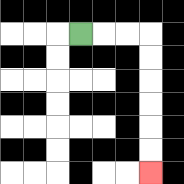{'start': '[3, 1]', 'end': '[6, 7]', 'path_directions': 'R,R,R,D,D,D,D,D,D', 'path_coordinates': '[[3, 1], [4, 1], [5, 1], [6, 1], [6, 2], [6, 3], [6, 4], [6, 5], [6, 6], [6, 7]]'}